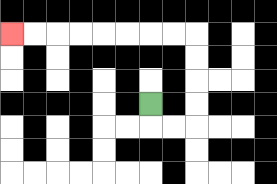{'start': '[6, 4]', 'end': '[0, 1]', 'path_directions': 'D,R,R,U,U,U,U,L,L,L,L,L,L,L,L', 'path_coordinates': '[[6, 4], [6, 5], [7, 5], [8, 5], [8, 4], [8, 3], [8, 2], [8, 1], [7, 1], [6, 1], [5, 1], [4, 1], [3, 1], [2, 1], [1, 1], [0, 1]]'}